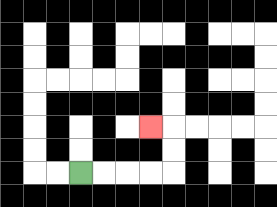{'start': '[3, 7]', 'end': '[6, 5]', 'path_directions': 'R,R,R,R,U,U,L', 'path_coordinates': '[[3, 7], [4, 7], [5, 7], [6, 7], [7, 7], [7, 6], [7, 5], [6, 5]]'}